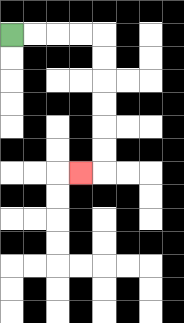{'start': '[0, 1]', 'end': '[3, 7]', 'path_directions': 'R,R,R,R,D,D,D,D,D,D,L', 'path_coordinates': '[[0, 1], [1, 1], [2, 1], [3, 1], [4, 1], [4, 2], [4, 3], [4, 4], [4, 5], [4, 6], [4, 7], [3, 7]]'}